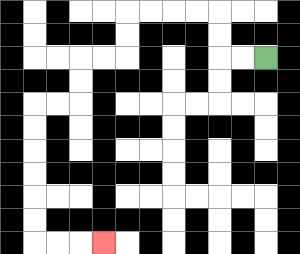{'start': '[11, 2]', 'end': '[4, 10]', 'path_directions': 'L,L,U,U,L,L,L,L,D,D,L,L,D,D,L,L,D,D,D,D,D,D,R,R,R', 'path_coordinates': '[[11, 2], [10, 2], [9, 2], [9, 1], [9, 0], [8, 0], [7, 0], [6, 0], [5, 0], [5, 1], [5, 2], [4, 2], [3, 2], [3, 3], [3, 4], [2, 4], [1, 4], [1, 5], [1, 6], [1, 7], [1, 8], [1, 9], [1, 10], [2, 10], [3, 10], [4, 10]]'}